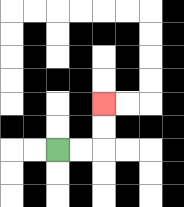{'start': '[2, 6]', 'end': '[4, 4]', 'path_directions': 'R,R,U,U', 'path_coordinates': '[[2, 6], [3, 6], [4, 6], [4, 5], [4, 4]]'}